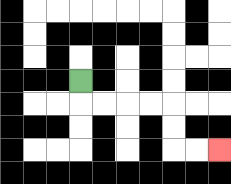{'start': '[3, 3]', 'end': '[9, 6]', 'path_directions': 'D,R,R,R,R,D,D,R,R', 'path_coordinates': '[[3, 3], [3, 4], [4, 4], [5, 4], [6, 4], [7, 4], [7, 5], [7, 6], [8, 6], [9, 6]]'}